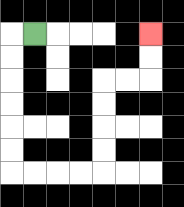{'start': '[1, 1]', 'end': '[6, 1]', 'path_directions': 'L,D,D,D,D,D,D,R,R,R,R,U,U,U,U,R,R,U,U', 'path_coordinates': '[[1, 1], [0, 1], [0, 2], [0, 3], [0, 4], [0, 5], [0, 6], [0, 7], [1, 7], [2, 7], [3, 7], [4, 7], [4, 6], [4, 5], [4, 4], [4, 3], [5, 3], [6, 3], [6, 2], [6, 1]]'}